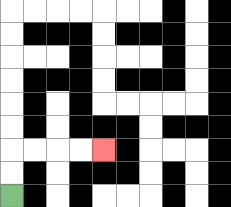{'start': '[0, 8]', 'end': '[4, 6]', 'path_directions': 'U,U,R,R,R,R', 'path_coordinates': '[[0, 8], [0, 7], [0, 6], [1, 6], [2, 6], [3, 6], [4, 6]]'}